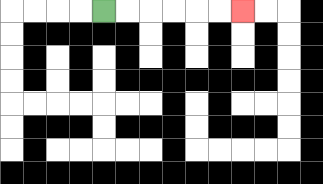{'start': '[4, 0]', 'end': '[10, 0]', 'path_directions': 'R,R,R,R,R,R', 'path_coordinates': '[[4, 0], [5, 0], [6, 0], [7, 0], [8, 0], [9, 0], [10, 0]]'}